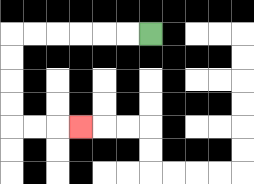{'start': '[6, 1]', 'end': '[3, 5]', 'path_directions': 'L,L,L,L,L,L,D,D,D,D,R,R,R', 'path_coordinates': '[[6, 1], [5, 1], [4, 1], [3, 1], [2, 1], [1, 1], [0, 1], [0, 2], [0, 3], [0, 4], [0, 5], [1, 5], [2, 5], [3, 5]]'}